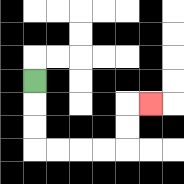{'start': '[1, 3]', 'end': '[6, 4]', 'path_directions': 'D,D,D,R,R,R,R,U,U,R', 'path_coordinates': '[[1, 3], [1, 4], [1, 5], [1, 6], [2, 6], [3, 6], [4, 6], [5, 6], [5, 5], [5, 4], [6, 4]]'}